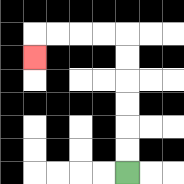{'start': '[5, 7]', 'end': '[1, 2]', 'path_directions': 'U,U,U,U,U,U,L,L,L,L,D', 'path_coordinates': '[[5, 7], [5, 6], [5, 5], [5, 4], [5, 3], [5, 2], [5, 1], [4, 1], [3, 1], [2, 1], [1, 1], [1, 2]]'}